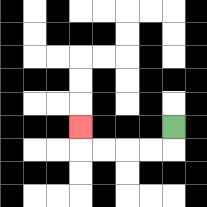{'start': '[7, 5]', 'end': '[3, 5]', 'path_directions': 'D,L,L,L,L,U', 'path_coordinates': '[[7, 5], [7, 6], [6, 6], [5, 6], [4, 6], [3, 6], [3, 5]]'}